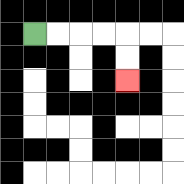{'start': '[1, 1]', 'end': '[5, 3]', 'path_directions': 'R,R,R,R,D,D', 'path_coordinates': '[[1, 1], [2, 1], [3, 1], [4, 1], [5, 1], [5, 2], [5, 3]]'}